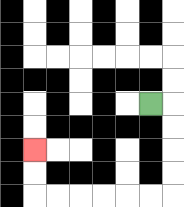{'start': '[6, 4]', 'end': '[1, 6]', 'path_directions': 'R,D,D,D,D,L,L,L,L,L,L,U,U', 'path_coordinates': '[[6, 4], [7, 4], [7, 5], [7, 6], [7, 7], [7, 8], [6, 8], [5, 8], [4, 8], [3, 8], [2, 8], [1, 8], [1, 7], [1, 6]]'}